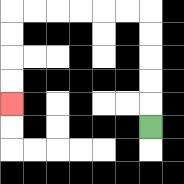{'start': '[6, 5]', 'end': '[0, 4]', 'path_directions': 'U,U,U,U,U,L,L,L,L,L,L,D,D,D,D', 'path_coordinates': '[[6, 5], [6, 4], [6, 3], [6, 2], [6, 1], [6, 0], [5, 0], [4, 0], [3, 0], [2, 0], [1, 0], [0, 0], [0, 1], [0, 2], [0, 3], [0, 4]]'}